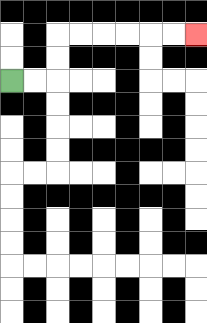{'start': '[0, 3]', 'end': '[8, 1]', 'path_directions': 'R,R,U,U,R,R,R,R,R,R', 'path_coordinates': '[[0, 3], [1, 3], [2, 3], [2, 2], [2, 1], [3, 1], [4, 1], [5, 1], [6, 1], [7, 1], [8, 1]]'}